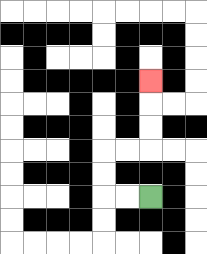{'start': '[6, 8]', 'end': '[6, 3]', 'path_directions': 'L,L,U,U,R,R,U,U,U', 'path_coordinates': '[[6, 8], [5, 8], [4, 8], [4, 7], [4, 6], [5, 6], [6, 6], [6, 5], [6, 4], [6, 3]]'}